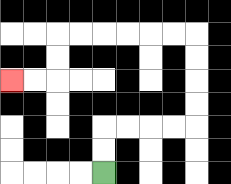{'start': '[4, 7]', 'end': '[0, 3]', 'path_directions': 'U,U,R,R,R,R,U,U,U,U,L,L,L,L,L,L,D,D,L,L', 'path_coordinates': '[[4, 7], [4, 6], [4, 5], [5, 5], [6, 5], [7, 5], [8, 5], [8, 4], [8, 3], [8, 2], [8, 1], [7, 1], [6, 1], [5, 1], [4, 1], [3, 1], [2, 1], [2, 2], [2, 3], [1, 3], [0, 3]]'}